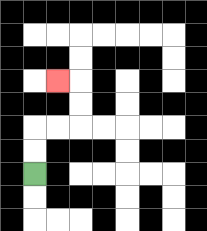{'start': '[1, 7]', 'end': '[2, 3]', 'path_directions': 'U,U,R,R,U,U,L', 'path_coordinates': '[[1, 7], [1, 6], [1, 5], [2, 5], [3, 5], [3, 4], [3, 3], [2, 3]]'}